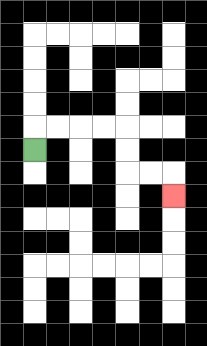{'start': '[1, 6]', 'end': '[7, 8]', 'path_directions': 'U,R,R,R,R,D,D,R,R,D', 'path_coordinates': '[[1, 6], [1, 5], [2, 5], [3, 5], [4, 5], [5, 5], [5, 6], [5, 7], [6, 7], [7, 7], [7, 8]]'}